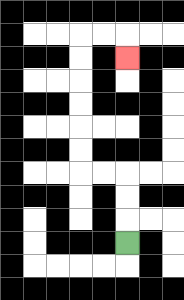{'start': '[5, 10]', 'end': '[5, 2]', 'path_directions': 'U,U,U,L,L,U,U,U,U,U,U,R,R,D', 'path_coordinates': '[[5, 10], [5, 9], [5, 8], [5, 7], [4, 7], [3, 7], [3, 6], [3, 5], [3, 4], [3, 3], [3, 2], [3, 1], [4, 1], [5, 1], [5, 2]]'}